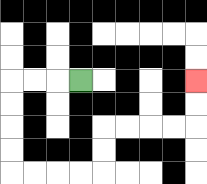{'start': '[3, 3]', 'end': '[8, 3]', 'path_directions': 'L,L,L,D,D,D,D,R,R,R,R,U,U,R,R,R,R,U,U', 'path_coordinates': '[[3, 3], [2, 3], [1, 3], [0, 3], [0, 4], [0, 5], [0, 6], [0, 7], [1, 7], [2, 7], [3, 7], [4, 7], [4, 6], [4, 5], [5, 5], [6, 5], [7, 5], [8, 5], [8, 4], [8, 3]]'}